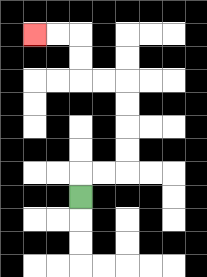{'start': '[3, 8]', 'end': '[1, 1]', 'path_directions': 'U,R,R,U,U,U,U,L,L,U,U,L,L', 'path_coordinates': '[[3, 8], [3, 7], [4, 7], [5, 7], [5, 6], [5, 5], [5, 4], [5, 3], [4, 3], [3, 3], [3, 2], [3, 1], [2, 1], [1, 1]]'}